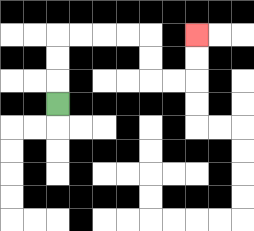{'start': '[2, 4]', 'end': '[8, 1]', 'path_directions': 'U,U,U,R,R,R,R,D,D,R,R,U,U', 'path_coordinates': '[[2, 4], [2, 3], [2, 2], [2, 1], [3, 1], [4, 1], [5, 1], [6, 1], [6, 2], [6, 3], [7, 3], [8, 3], [8, 2], [8, 1]]'}